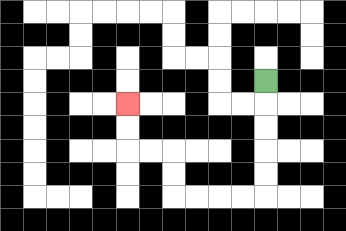{'start': '[11, 3]', 'end': '[5, 4]', 'path_directions': 'D,D,D,D,D,L,L,L,L,U,U,L,L,U,U', 'path_coordinates': '[[11, 3], [11, 4], [11, 5], [11, 6], [11, 7], [11, 8], [10, 8], [9, 8], [8, 8], [7, 8], [7, 7], [7, 6], [6, 6], [5, 6], [5, 5], [5, 4]]'}